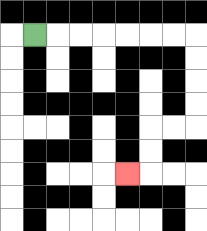{'start': '[1, 1]', 'end': '[5, 7]', 'path_directions': 'R,R,R,R,R,R,R,D,D,D,D,L,L,D,D,L', 'path_coordinates': '[[1, 1], [2, 1], [3, 1], [4, 1], [5, 1], [6, 1], [7, 1], [8, 1], [8, 2], [8, 3], [8, 4], [8, 5], [7, 5], [6, 5], [6, 6], [6, 7], [5, 7]]'}